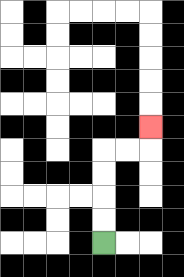{'start': '[4, 10]', 'end': '[6, 5]', 'path_directions': 'U,U,U,U,R,R,U', 'path_coordinates': '[[4, 10], [4, 9], [4, 8], [4, 7], [4, 6], [5, 6], [6, 6], [6, 5]]'}